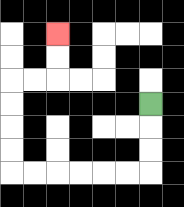{'start': '[6, 4]', 'end': '[2, 1]', 'path_directions': 'D,D,D,L,L,L,L,L,L,U,U,U,U,R,R,U,U', 'path_coordinates': '[[6, 4], [6, 5], [6, 6], [6, 7], [5, 7], [4, 7], [3, 7], [2, 7], [1, 7], [0, 7], [0, 6], [0, 5], [0, 4], [0, 3], [1, 3], [2, 3], [2, 2], [2, 1]]'}